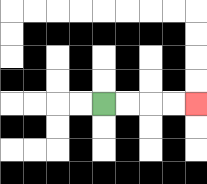{'start': '[4, 4]', 'end': '[8, 4]', 'path_directions': 'R,R,R,R', 'path_coordinates': '[[4, 4], [5, 4], [6, 4], [7, 4], [8, 4]]'}